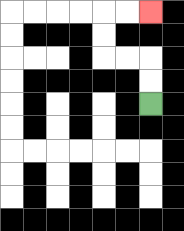{'start': '[6, 4]', 'end': '[6, 0]', 'path_directions': 'U,U,L,L,U,U,R,R', 'path_coordinates': '[[6, 4], [6, 3], [6, 2], [5, 2], [4, 2], [4, 1], [4, 0], [5, 0], [6, 0]]'}